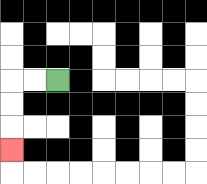{'start': '[2, 3]', 'end': '[0, 6]', 'path_directions': 'L,L,D,D,D', 'path_coordinates': '[[2, 3], [1, 3], [0, 3], [0, 4], [0, 5], [0, 6]]'}